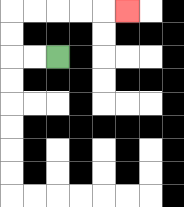{'start': '[2, 2]', 'end': '[5, 0]', 'path_directions': 'L,L,U,U,R,R,R,R,R', 'path_coordinates': '[[2, 2], [1, 2], [0, 2], [0, 1], [0, 0], [1, 0], [2, 0], [3, 0], [4, 0], [5, 0]]'}